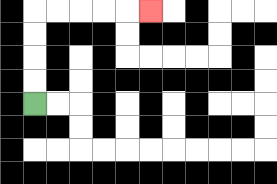{'start': '[1, 4]', 'end': '[6, 0]', 'path_directions': 'U,U,U,U,R,R,R,R,R', 'path_coordinates': '[[1, 4], [1, 3], [1, 2], [1, 1], [1, 0], [2, 0], [3, 0], [4, 0], [5, 0], [6, 0]]'}